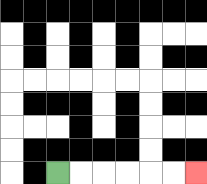{'start': '[2, 7]', 'end': '[8, 7]', 'path_directions': 'R,R,R,R,R,R', 'path_coordinates': '[[2, 7], [3, 7], [4, 7], [5, 7], [6, 7], [7, 7], [8, 7]]'}